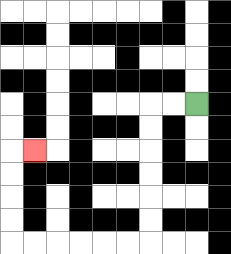{'start': '[8, 4]', 'end': '[1, 6]', 'path_directions': 'L,L,D,D,D,D,D,D,L,L,L,L,L,L,U,U,U,U,R', 'path_coordinates': '[[8, 4], [7, 4], [6, 4], [6, 5], [6, 6], [6, 7], [6, 8], [6, 9], [6, 10], [5, 10], [4, 10], [3, 10], [2, 10], [1, 10], [0, 10], [0, 9], [0, 8], [0, 7], [0, 6], [1, 6]]'}